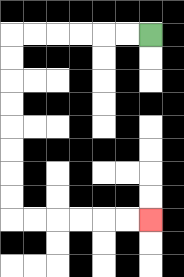{'start': '[6, 1]', 'end': '[6, 9]', 'path_directions': 'L,L,L,L,L,L,D,D,D,D,D,D,D,D,R,R,R,R,R,R', 'path_coordinates': '[[6, 1], [5, 1], [4, 1], [3, 1], [2, 1], [1, 1], [0, 1], [0, 2], [0, 3], [0, 4], [0, 5], [0, 6], [0, 7], [0, 8], [0, 9], [1, 9], [2, 9], [3, 9], [4, 9], [5, 9], [6, 9]]'}